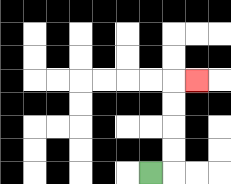{'start': '[6, 7]', 'end': '[8, 3]', 'path_directions': 'R,U,U,U,U,R', 'path_coordinates': '[[6, 7], [7, 7], [7, 6], [7, 5], [7, 4], [7, 3], [8, 3]]'}